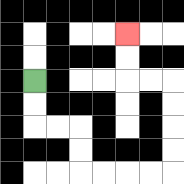{'start': '[1, 3]', 'end': '[5, 1]', 'path_directions': 'D,D,R,R,D,D,R,R,R,R,U,U,U,U,L,L,U,U', 'path_coordinates': '[[1, 3], [1, 4], [1, 5], [2, 5], [3, 5], [3, 6], [3, 7], [4, 7], [5, 7], [6, 7], [7, 7], [7, 6], [7, 5], [7, 4], [7, 3], [6, 3], [5, 3], [5, 2], [5, 1]]'}